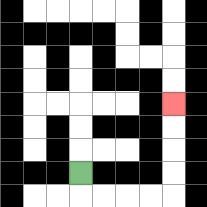{'start': '[3, 7]', 'end': '[7, 4]', 'path_directions': 'D,R,R,R,R,U,U,U,U', 'path_coordinates': '[[3, 7], [3, 8], [4, 8], [5, 8], [6, 8], [7, 8], [7, 7], [7, 6], [7, 5], [7, 4]]'}